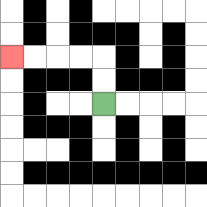{'start': '[4, 4]', 'end': '[0, 2]', 'path_directions': 'U,U,L,L,L,L', 'path_coordinates': '[[4, 4], [4, 3], [4, 2], [3, 2], [2, 2], [1, 2], [0, 2]]'}